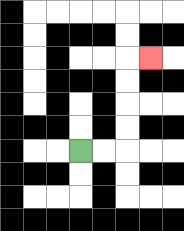{'start': '[3, 6]', 'end': '[6, 2]', 'path_directions': 'R,R,U,U,U,U,R', 'path_coordinates': '[[3, 6], [4, 6], [5, 6], [5, 5], [5, 4], [5, 3], [5, 2], [6, 2]]'}